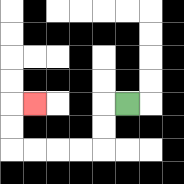{'start': '[5, 4]', 'end': '[1, 4]', 'path_directions': 'L,D,D,L,L,L,L,U,U,R', 'path_coordinates': '[[5, 4], [4, 4], [4, 5], [4, 6], [3, 6], [2, 6], [1, 6], [0, 6], [0, 5], [0, 4], [1, 4]]'}